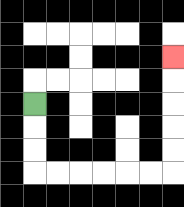{'start': '[1, 4]', 'end': '[7, 2]', 'path_directions': 'D,D,D,R,R,R,R,R,R,U,U,U,U,U', 'path_coordinates': '[[1, 4], [1, 5], [1, 6], [1, 7], [2, 7], [3, 7], [4, 7], [5, 7], [6, 7], [7, 7], [7, 6], [7, 5], [7, 4], [7, 3], [7, 2]]'}